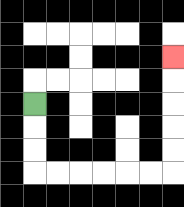{'start': '[1, 4]', 'end': '[7, 2]', 'path_directions': 'D,D,D,R,R,R,R,R,R,U,U,U,U,U', 'path_coordinates': '[[1, 4], [1, 5], [1, 6], [1, 7], [2, 7], [3, 7], [4, 7], [5, 7], [6, 7], [7, 7], [7, 6], [7, 5], [7, 4], [7, 3], [7, 2]]'}